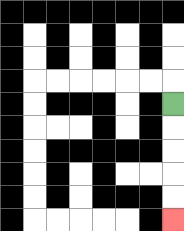{'start': '[7, 4]', 'end': '[7, 9]', 'path_directions': 'D,D,D,D,D', 'path_coordinates': '[[7, 4], [7, 5], [7, 6], [7, 7], [7, 8], [7, 9]]'}